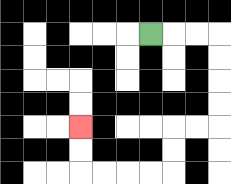{'start': '[6, 1]', 'end': '[3, 5]', 'path_directions': 'R,R,R,D,D,D,D,L,L,D,D,L,L,L,L,U,U', 'path_coordinates': '[[6, 1], [7, 1], [8, 1], [9, 1], [9, 2], [9, 3], [9, 4], [9, 5], [8, 5], [7, 5], [7, 6], [7, 7], [6, 7], [5, 7], [4, 7], [3, 7], [3, 6], [3, 5]]'}